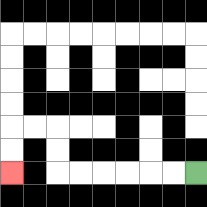{'start': '[8, 7]', 'end': '[0, 7]', 'path_directions': 'L,L,L,L,L,L,U,U,L,L,D,D', 'path_coordinates': '[[8, 7], [7, 7], [6, 7], [5, 7], [4, 7], [3, 7], [2, 7], [2, 6], [2, 5], [1, 5], [0, 5], [0, 6], [0, 7]]'}